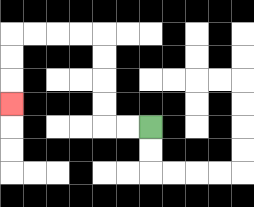{'start': '[6, 5]', 'end': '[0, 4]', 'path_directions': 'L,L,U,U,U,U,L,L,L,L,D,D,D', 'path_coordinates': '[[6, 5], [5, 5], [4, 5], [4, 4], [4, 3], [4, 2], [4, 1], [3, 1], [2, 1], [1, 1], [0, 1], [0, 2], [0, 3], [0, 4]]'}